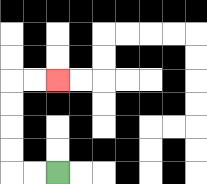{'start': '[2, 7]', 'end': '[2, 3]', 'path_directions': 'L,L,U,U,U,U,R,R', 'path_coordinates': '[[2, 7], [1, 7], [0, 7], [0, 6], [0, 5], [0, 4], [0, 3], [1, 3], [2, 3]]'}